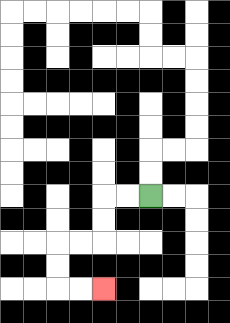{'start': '[6, 8]', 'end': '[4, 12]', 'path_directions': 'L,L,D,D,L,L,D,D,R,R', 'path_coordinates': '[[6, 8], [5, 8], [4, 8], [4, 9], [4, 10], [3, 10], [2, 10], [2, 11], [2, 12], [3, 12], [4, 12]]'}